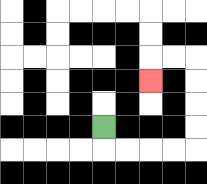{'start': '[4, 5]', 'end': '[6, 3]', 'path_directions': 'D,R,R,R,R,U,U,U,U,L,L,D', 'path_coordinates': '[[4, 5], [4, 6], [5, 6], [6, 6], [7, 6], [8, 6], [8, 5], [8, 4], [8, 3], [8, 2], [7, 2], [6, 2], [6, 3]]'}